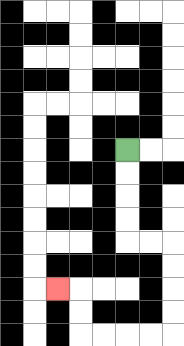{'start': '[5, 6]', 'end': '[2, 12]', 'path_directions': 'D,D,D,D,R,R,D,D,D,D,L,L,L,L,U,U,L', 'path_coordinates': '[[5, 6], [5, 7], [5, 8], [5, 9], [5, 10], [6, 10], [7, 10], [7, 11], [7, 12], [7, 13], [7, 14], [6, 14], [5, 14], [4, 14], [3, 14], [3, 13], [3, 12], [2, 12]]'}